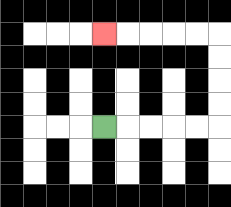{'start': '[4, 5]', 'end': '[4, 1]', 'path_directions': 'R,R,R,R,R,U,U,U,U,L,L,L,L,L', 'path_coordinates': '[[4, 5], [5, 5], [6, 5], [7, 5], [8, 5], [9, 5], [9, 4], [9, 3], [9, 2], [9, 1], [8, 1], [7, 1], [6, 1], [5, 1], [4, 1]]'}